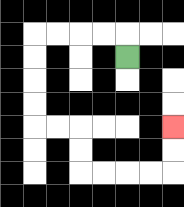{'start': '[5, 2]', 'end': '[7, 5]', 'path_directions': 'U,L,L,L,L,D,D,D,D,R,R,D,D,R,R,R,R,U,U', 'path_coordinates': '[[5, 2], [5, 1], [4, 1], [3, 1], [2, 1], [1, 1], [1, 2], [1, 3], [1, 4], [1, 5], [2, 5], [3, 5], [3, 6], [3, 7], [4, 7], [5, 7], [6, 7], [7, 7], [7, 6], [7, 5]]'}